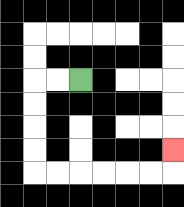{'start': '[3, 3]', 'end': '[7, 6]', 'path_directions': 'L,L,D,D,D,D,R,R,R,R,R,R,U', 'path_coordinates': '[[3, 3], [2, 3], [1, 3], [1, 4], [1, 5], [1, 6], [1, 7], [2, 7], [3, 7], [4, 7], [5, 7], [6, 7], [7, 7], [7, 6]]'}